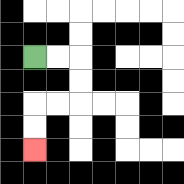{'start': '[1, 2]', 'end': '[1, 6]', 'path_directions': 'R,R,D,D,L,L,D,D', 'path_coordinates': '[[1, 2], [2, 2], [3, 2], [3, 3], [3, 4], [2, 4], [1, 4], [1, 5], [1, 6]]'}